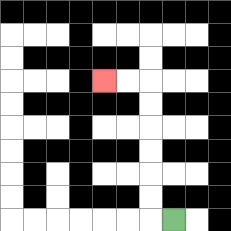{'start': '[7, 9]', 'end': '[4, 3]', 'path_directions': 'L,U,U,U,U,U,U,L,L', 'path_coordinates': '[[7, 9], [6, 9], [6, 8], [6, 7], [6, 6], [6, 5], [6, 4], [6, 3], [5, 3], [4, 3]]'}